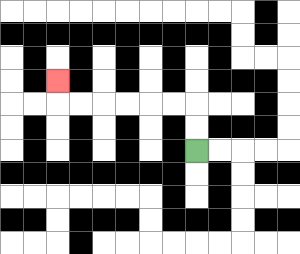{'start': '[8, 6]', 'end': '[2, 3]', 'path_directions': 'U,U,L,L,L,L,L,L,U', 'path_coordinates': '[[8, 6], [8, 5], [8, 4], [7, 4], [6, 4], [5, 4], [4, 4], [3, 4], [2, 4], [2, 3]]'}